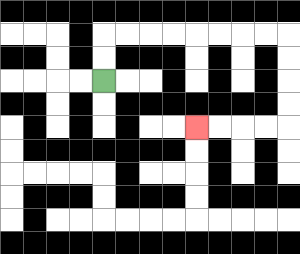{'start': '[4, 3]', 'end': '[8, 5]', 'path_directions': 'U,U,R,R,R,R,R,R,R,R,D,D,D,D,L,L,L,L', 'path_coordinates': '[[4, 3], [4, 2], [4, 1], [5, 1], [6, 1], [7, 1], [8, 1], [9, 1], [10, 1], [11, 1], [12, 1], [12, 2], [12, 3], [12, 4], [12, 5], [11, 5], [10, 5], [9, 5], [8, 5]]'}